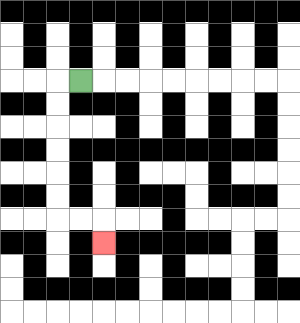{'start': '[3, 3]', 'end': '[4, 10]', 'path_directions': 'L,D,D,D,D,D,D,R,R,D', 'path_coordinates': '[[3, 3], [2, 3], [2, 4], [2, 5], [2, 6], [2, 7], [2, 8], [2, 9], [3, 9], [4, 9], [4, 10]]'}